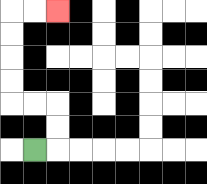{'start': '[1, 6]', 'end': '[2, 0]', 'path_directions': 'R,U,U,L,L,U,U,U,U,R,R', 'path_coordinates': '[[1, 6], [2, 6], [2, 5], [2, 4], [1, 4], [0, 4], [0, 3], [0, 2], [0, 1], [0, 0], [1, 0], [2, 0]]'}